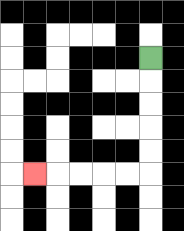{'start': '[6, 2]', 'end': '[1, 7]', 'path_directions': 'D,D,D,D,D,L,L,L,L,L', 'path_coordinates': '[[6, 2], [6, 3], [6, 4], [6, 5], [6, 6], [6, 7], [5, 7], [4, 7], [3, 7], [2, 7], [1, 7]]'}